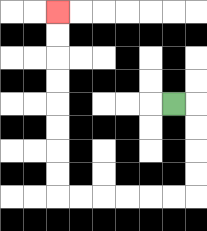{'start': '[7, 4]', 'end': '[2, 0]', 'path_directions': 'R,D,D,D,D,L,L,L,L,L,L,U,U,U,U,U,U,U,U', 'path_coordinates': '[[7, 4], [8, 4], [8, 5], [8, 6], [8, 7], [8, 8], [7, 8], [6, 8], [5, 8], [4, 8], [3, 8], [2, 8], [2, 7], [2, 6], [2, 5], [2, 4], [2, 3], [2, 2], [2, 1], [2, 0]]'}